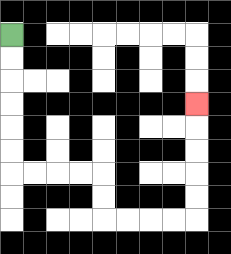{'start': '[0, 1]', 'end': '[8, 4]', 'path_directions': 'D,D,D,D,D,D,R,R,R,R,D,D,R,R,R,R,U,U,U,U,U', 'path_coordinates': '[[0, 1], [0, 2], [0, 3], [0, 4], [0, 5], [0, 6], [0, 7], [1, 7], [2, 7], [3, 7], [4, 7], [4, 8], [4, 9], [5, 9], [6, 9], [7, 9], [8, 9], [8, 8], [8, 7], [8, 6], [8, 5], [8, 4]]'}